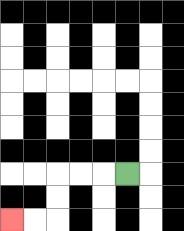{'start': '[5, 7]', 'end': '[0, 9]', 'path_directions': 'L,L,L,D,D,L,L', 'path_coordinates': '[[5, 7], [4, 7], [3, 7], [2, 7], [2, 8], [2, 9], [1, 9], [0, 9]]'}